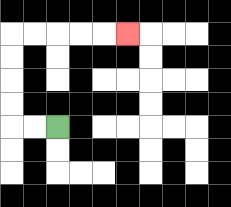{'start': '[2, 5]', 'end': '[5, 1]', 'path_directions': 'L,L,U,U,U,U,R,R,R,R,R', 'path_coordinates': '[[2, 5], [1, 5], [0, 5], [0, 4], [0, 3], [0, 2], [0, 1], [1, 1], [2, 1], [3, 1], [4, 1], [5, 1]]'}